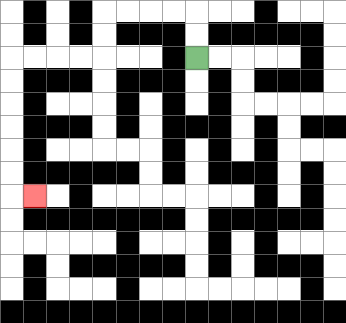{'start': '[8, 2]', 'end': '[1, 8]', 'path_directions': 'U,U,L,L,L,L,D,D,L,L,L,L,D,D,D,D,D,D,R', 'path_coordinates': '[[8, 2], [8, 1], [8, 0], [7, 0], [6, 0], [5, 0], [4, 0], [4, 1], [4, 2], [3, 2], [2, 2], [1, 2], [0, 2], [0, 3], [0, 4], [0, 5], [0, 6], [0, 7], [0, 8], [1, 8]]'}